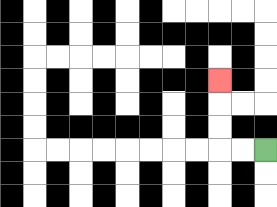{'start': '[11, 6]', 'end': '[9, 3]', 'path_directions': 'L,L,U,U,U', 'path_coordinates': '[[11, 6], [10, 6], [9, 6], [9, 5], [9, 4], [9, 3]]'}